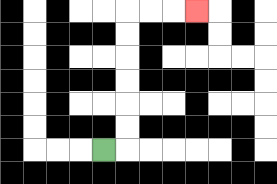{'start': '[4, 6]', 'end': '[8, 0]', 'path_directions': 'R,U,U,U,U,U,U,R,R,R', 'path_coordinates': '[[4, 6], [5, 6], [5, 5], [5, 4], [5, 3], [5, 2], [5, 1], [5, 0], [6, 0], [7, 0], [8, 0]]'}